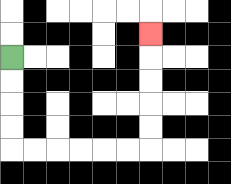{'start': '[0, 2]', 'end': '[6, 1]', 'path_directions': 'D,D,D,D,R,R,R,R,R,R,U,U,U,U,U', 'path_coordinates': '[[0, 2], [0, 3], [0, 4], [0, 5], [0, 6], [1, 6], [2, 6], [3, 6], [4, 6], [5, 6], [6, 6], [6, 5], [6, 4], [6, 3], [6, 2], [6, 1]]'}